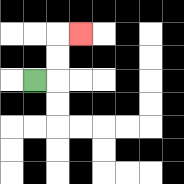{'start': '[1, 3]', 'end': '[3, 1]', 'path_directions': 'R,U,U,R', 'path_coordinates': '[[1, 3], [2, 3], [2, 2], [2, 1], [3, 1]]'}